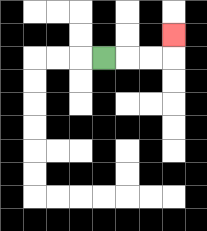{'start': '[4, 2]', 'end': '[7, 1]', 'path_directions': 'R,R,R,U', 'path_coordinates': '[[4, 2], [5, 2], [6, 2], [7, 2], [7, 1]]'}